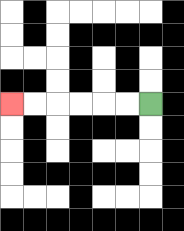{'start': '[6, 4]', 'end': '[0, 4]', 'path_directions': 'L,L,L,L,L,L', 'path_coordinates': '[[6, 4], [5, 4], [4, 4], [3, 4], [2, 4], [1, 4], [0, 4]]'}